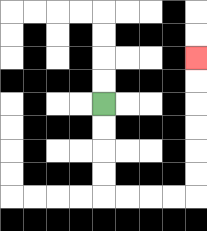{'start': '[4, 4]', 'end': '[8, 2]', 'path_directions': 'D,D,D,D,R,R,R,R,U,U,U,U,U,U', 'path_coordinates': '[[4, 4], [4, 5], [4, 6], [4, 7], [4, 8], [5, 8], [6, 8], [7, 8], [8, 8], [8, 7], [8, 6], [8, 5], [8, 4], [8, 3], [8, 2]]'}